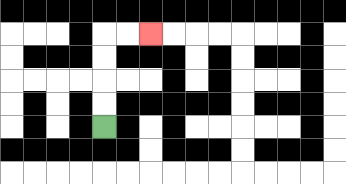{'start': '[4, 5]', 'end': '[6, 1]', 'path_directions': 'U,U,U,U,R,R', 'path_coordinates': '[[4, 5], [4, 4], [4, 3], [4, 2], [4, 1], [5, 1], [6, 1]]'}